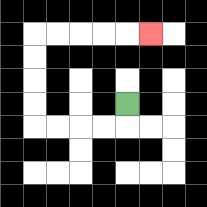{'start': '[5, 4]', 'end': '[6, 1]', 'path_directions': 'D,L,L,L,L,U,U,U,U,R,R,R,R,R', 'path_coordinates': '[[5, 4], [5, 5], [4, 5], [3, 5], [2, 5], [1, 5], [1, 4], [1, 3], [1, 2], [1, 1], [2, 1], [3, 1], [4, 1], [5, 1], [6, 1]]'}